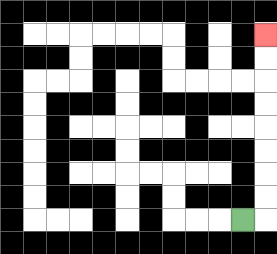{'start': '[10, 9]', 'end': '[11, 1]', 'path_directions': 'R,U,U,U,U,U,U,U,U', 'path_coordinates': '[[10, 9], [11, 9], [11, 8], [11, 7], [11, 6], [11, 5], [11, 4], [11, 3], [11, 2], [11, 1]]'}